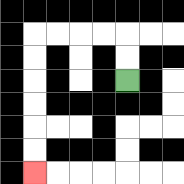{'start': '[5, 3]', 'end': '[1, 7]', 'path_directions': 'U,U,L,L,L,L,D,D,D,D,D,D', 'path_coordinates': '[[5, 3], [5, 2], [5, 1], [4, 1], [3, 1], [2, 1], [1, 1], [1, 2], [1, 3], [1, 4], [1, 5], [1, 6], [1, 7]]'}